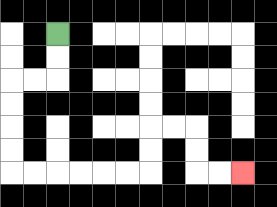{'start': '[2, 1]', 'end': '[10, 7]', 'path_directions': 'D,D,L,L,D,D,D,D,R,R,R,R,R,R,U,U,R,R,D,D,R,R', 'path_coordinates': '[[2, 1], [2, 2], [2, 3], [1, 3], [0, 3], [0, 4], [0, 5], [0, 6], [0, 7], [1, 7], [2, 7], [3, 7], [4, 7], [5, 7], [6, 7], [6, 6], [6, 5], [7, 5], [8, 5], [8, 6], [8, 7], [9, 7], [10, 7]]'}